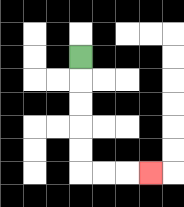{'start': '[3, 2]', 'end': '[6, 7]', 'path_directions': 'D,D,D,D,D,R,R,R', 'path_coordinates': '[[3, 2], [3, 3], [3, 4], [3, 5], [3, 6], [3, 7], [4, 7], [5, 7], [6, 7]]'}